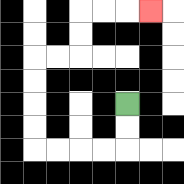{'start': '[5, 4]', 'end': '[6, 0]', 'path_directions': 'D,D,L,L,L,L,U,U,U,U,R,R,U,U,R,R,R', 'path_coordinates': '[[5, 4], [5, 5], [5, 6], [4, 6], [3, 6], [2, 6], [1, 6], [1, 5], [1, 4], [1, 3], [1, 2], [2, 2], [3, 2], [3, 1], [3, 0], [4, 0], [5, 0], [6, 0]]'}